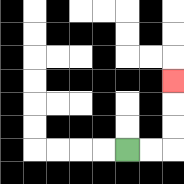{'start': '[5, 6]', 'end': '[7, 3]', 'path_directions': 'R,R,U,U,U', 'path_coordinates': '[[5, 6], [6, 6], [7, 6], [7, 5], [7, 4], [7, 3]]'}